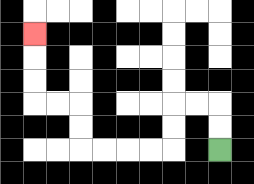{'start': '[9, 6]', 'end': '[1, 1]', 'path_directions': 'U,U,L,L,D,D,L,L,L,L,U,U,L,L,U,U,U', 'path_coordinates': '[[9, 6], [9, 5], [9, 4], [8, 4], [7, 4], [7, 5], [7, 6], [6, 6], [5, 6], [4, 6], [3, 6], [3, 5], [3, 4], [2, 4], [1, 4], [1, 3], [1, 2], [1, 1]]'}